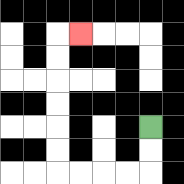{'start': '[6, 5]', 'end': '[3, 1]', 'path_directions': 'D,D,L,L,L,L,U,U,U,U,U,U,R', 'path_coordinates': '[[6, 5], [6, 6], [6, 7], [5, 7], [4, 7], [3, 7], [2, 7], [2, 6], [2, 5], [2, 4], [2, 3], [2, 2], [2, 1], [3, 1]]'}